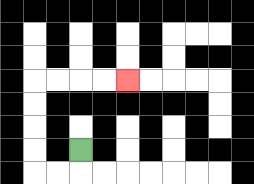{'start': '[3, 6]', 'end': '[5, 3]', 'path_directions': 'D,L,L,U,U,U,U,R,R,R,R', 'path_coordinates': '[[3, 6], [3, 7], [2, 7], [1, 7], [1, 6], [1, 5], [1, 4], [1, 3], [2, 3], [3, 3], [4, 3], [5, 3]]'}